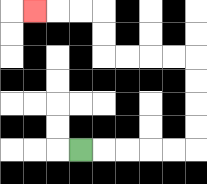{'start': '[3, 6]', 'end': '[1, 0]', 'path_directions': 'R,R,R,R,R,U,U,U,U,L,L,L,L,U,U,L,L,L', 'path_coordinates': '[[3, 6], [4, 6], [5, 6], [6, 6], [7, 6], [8, 6], [8, 5], [8, 4], [8, 3], [8, 2], [7, 2], [6, 2], [5, 2], [4, 2], [4, 1], [4, 0], [3, 0], [2, 0], [1, 0]]'}